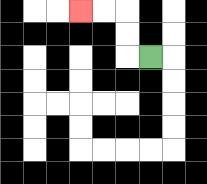{'start': '[6, 2]', 'end': '[3, 0]', 'path_directions': 'L,U,U,L,L', 'path_coordinates': '[[6, 2], [5, 2], [5, 1], [5, 0], [4, 0], [3, 0]]'}